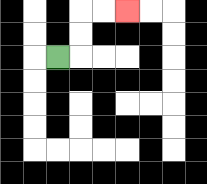{'start': '[2, 2]', 'end': '[5, 0]', 'path_directions': 'R,U,U,R,R', 'path_coordinates': '[[2, 2], [3, 2], [3, 1], [3, 0], [4, 0], [5, 0]]'}